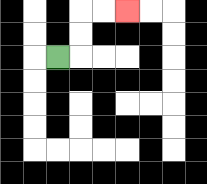{'start': '[2, 2]', 'end': '[5, 0]', 'path_directions': 'R,U,U,R,R', 'path_coordinates': '[[2, 2], [3, 2], [3, 1], [3, 0], [4, 0], [5, 0]]'}